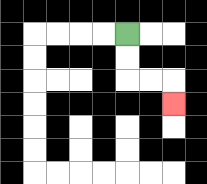{'start': '[5, 1]', 'end': '[7, 4]', 'path_directions': 'D,D,R,R,D', 'path_coordinates': '[[5, 1], [5, 2], [5, 3], [6, 3], [7, 3], [7, 4]]'}